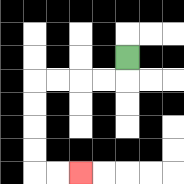{'start': '[5, 2]', 'end': '[3, 7]', 'path_directions': 'D,L,L,L,L,D,D,D,D,R,R', 'path_coordinates': '[[5, 2], [5, 3], [4, 3], [3, 3], [2, 3], [1, 3], [1, 4], [1, 5], [1, 6], [1, 7], [2, 7], [3, 7]]'}